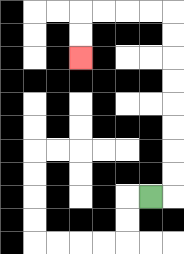{'start': '[6, 8]', 'end': '[3, 2]', 'path_directions': 'R,U,U,U,U,U,U,U,U,L,L,L,L,D,D', 'path_coordinates': '[[6, 8], [7, 8], [7, 7], [7, 6], [7, 5], [7, 4], [7, 3], [7, 2], [7, 1], [7, 0], [6, 0], [5, 0], [4, 0], [3, 0], [3, 1], [3, 2]]'}